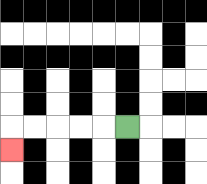{'start': '[5, 5]', 'end': '[0, 6]', 'path_directions': 'L,L,L,L,L,D', 'path_coordinates': '[[5, 5], [4, 5], [3, 5], [2, 5], [1, 5], [0, 5], [0, 6]]'}